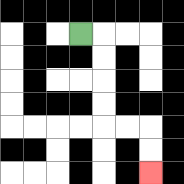{'start': '[3, 1]', 'end': '[6, 7]', 'path_directions': 'R,D,D,D,D,R,R,D,D', 'path_coordinates': '[[3, 1], [4, 1], [4, 2], [4, 3], [4, 4], [4, 5], [5, 5], [6, 5], [6, 6], [6, 7]]'}